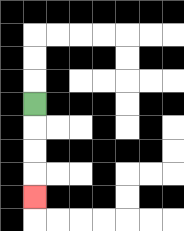{'start': '[1, 4]', 'end': '[1, 8]', 'path_directions': 'D,D,D,D', 'path_coordinates': '[[1, 4], [1, 5], [1, 6], [1, 7], [1, 8]]'}